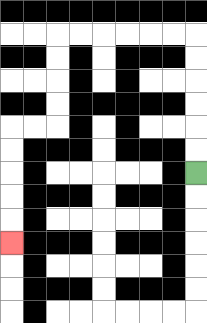{'start': '[8, 7]', 'end': '[0, 10]', 'path_directions': 'U,U,U,U,U,U,L,L,L,L,L,L,D,D,D,D,L,L,D,D,D,D,D', 'path_coordinates': '[[8, 7], [8, 6], [8, 5], [8, 4], [8, 3], [8, 2], [8, 1], [7, 1], [6, 1], [5, 1], [4, 1], [3, 1], [2, 1], [2, 2], [2, 3], [2, 4], [2, 5], [1, 5], [0, 5], [0, 6], [0, 7], [0, 8], [0, 9], [0, 10]]'}